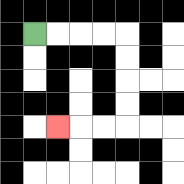{'start': '[1, 1]', 'end': '[2, 5]', 'path_directions': 'R,R,R,R,D,D,D,D,L,L,L', 'path_coordinates': '[[1, 1], [2, 1], [3, 1], [4, 1], [5, 1], [5, 2], [5, 3], [5, 4], [5, 5], [4, 5], [3, 5], [2, 5]]'}